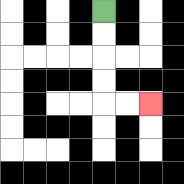{'start': '[4, 0]', 'end': '[6, 4]', 'path_directions': 'D,D,D,D,R,R', 'path_coordinates': '[[4, 0], [4, 1], [4, 2], [4, 3], [4, 4], [5, 4], [6, 4]]'}